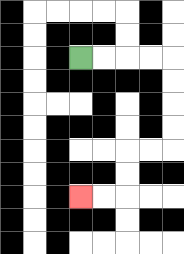{'start': '[3, 2]', 'end': '[3, 8]', 'path_directions': 'R,R,R,R,D,D,D,D,L,L,D,D,L,L', 'path_coordinates': '[[3, 2], [4, 2], [5, 2], [6, 2], [7, 2], [7, 3], [7, 4], [7, 5], [7, 6], [6, 6], [5, 6], [5, 7], [5, 8], [4, 8], [3, 8]]'}